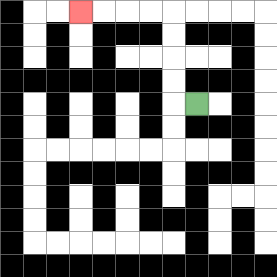{'start': '[8, 4]', 'end': '[3, 0]', 'path_directions': 'L,U,U,U,U,L,L,L,L', 'path_coordinates': '[[8, 4], [7, 4], [7, 3], [7, 2], [7, 1], [7, 0], [6, 0], [5, 0], [4, 0], [3, 0]]'}